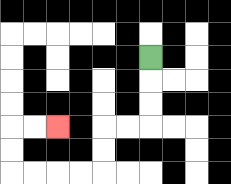{'start': '[6, 2]', 'end': '[2, 5]', 'path_directions': 'D,D,D,L,L,D,D,L,L,L,L,U,U,R,R', 'path_coordinates': '[[6, 2], [6, 3], [6, 4], [6, 5], [5, 5], [4, 5], [4, 6], [4, 7], [3, 7], [2, 7], [1, 7], [0, 7], [0, 6], [0, 5], [1, 5], [2, 5]]'}